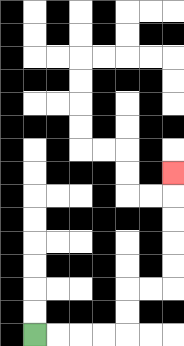{'start': '[1, 14]', 'end': '[7, 7]', 'path_directions': 'R,R,R,R,U,U,R,R,U,U,U,U,U', 'path_coordinates': '[[1, 14], [2, 14], [3, 14], [4, 14], [5, 14], [5, 13], [5, 12], [6, 12], [7, 12], [7, 11], [7, 10], [7, 9], [7, 8], [7, 7]]'}